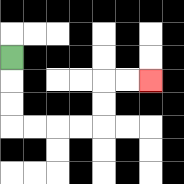{'start': '[0, 2]', 'end': '[6, 3]', 'path_directions': 'D,D,D,R,R,R,R,U,U,R,R', 'path_coordinates': '[[0, 2], [0, 3], [0, 4], [0, 5], [1, 5], [2, 5], [3, 5], [4, 5], [4, 4], [4, 3], [5, 3], [6, 3]]'}